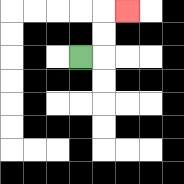{'start': '[3, 2]', 'end': '[5, 0]', 'path_directions': 'R,U,U,R', 'path_coordinates': '[[3, 2], [4, 2], [4, 1], [4, 0], [5, 0]]'}